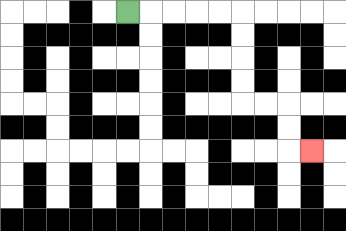{'start': '[5, 0]', 'end': '[13, 6]', 'path_directions': 'R,R,R,R,R,D,D,D,D,R,R,D,D,R', 'path_coordinates': '[[5, 0], [6, 0], [7, 0], [8, 0], [9, 0], [10, 0], [10, 1], [10, 2], [10, 3], [10, 4], [11, 4], [12, 4], [12, 5], [12, 6], [13, 6]]'}